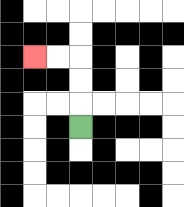{'start': '[3, 5]', 'end': '[1, 2]', 'path_directions': 'U,U,U,L,L', 'path_coordinates': '[[3, 5], [3, 4], [3, 3], [3, 2], [2, 2], [1, 2]]'}